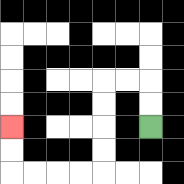{'start': '[6, 5]', 'end': '[0, 5]', 'path_directions': 'U,U,L,L,D,D,D,D,L,L,L,L,U,U', 'path_coordinates': '[[6, 5], [6, 4], [6, 3], [5, 3], [4, 3], [4, 4], [4, 5], [4, 6], [4, 7], [3, 7], [2, 7], [1, 7], [0, 7], [0, 6], [0, 5]]'}